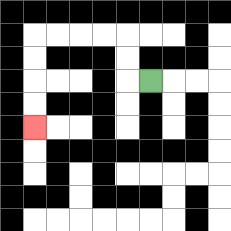{'start': '[6, 3]', 'end': '[1, 5]', 'path_directions': 'L,U,U,L,L,L,L,D,D,D,D', 'path_coordinates': '[[6, 3], [5, 3], [5, 2], [5, 1], [4, 1], [3, 1], [2, 1], [1, 1], [1, 2], [1, 3], [1, 4], [1, 5]]'}